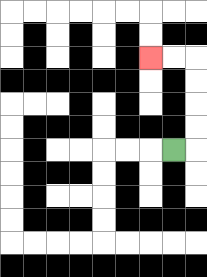{'start': '[7, 6]', 'end': '[6, 2]', 'path_directions': 'R,U,U,U,U,L,L', 'path_coordinates': '[[7, 6], [8, 6], [8, 5], [8, 4], [8, 3], [8, 2], [7, 2], [6, 2]]'}